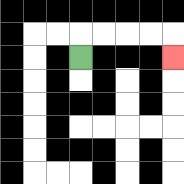{'start': '[3, 2]', 'end': '[7, 2]', 'path_directions': 'U,R,R,R,R,D', 'path_coordinates': '[[3, 2], [3, 1], [4, 1], [5, 1], [6, 1], [7, 1], [7, 2]]'}